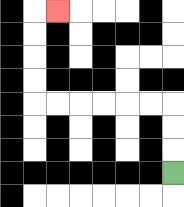{'start': '[7, 7]', 'end': '[2, 0]', 'path_directions': 'U,U,U,L,L,L,L,L,L,U,U,U,U,R', 'path_coordinates': '[[7, 7], [7, 6], [7, 5], [7, 4], [6, 4], [5, 4], [4, 4], [3, 4], [2, 4], [1, 4], [1, 3], [1, 2], [1, 1], [1, 0], [2, 0]]'}